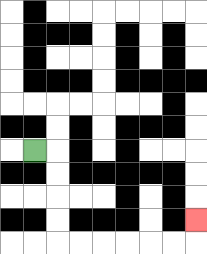{'start': '[1, 6]', 'end': '[8, 9]', 'path_directions': 'R,D,D,D,D,R,R,R,R,R,R,U', 'path_coordinates': '[[1, 6], [2, 6], [2, 7], [2, 8], [2, 9], [2, 10], [3, 10], [4, 10], [5, 10], [6, 10], [7, 10], [8, 10], [8, 9]]'}